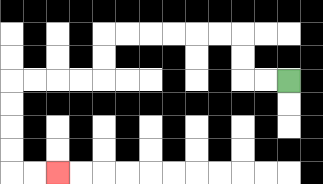{'start': '[12, 3]', 'end': '[2, 7]', 'path_directions': 'L,L,U,U,L,L,L,L,L,L,D,D,L,L,L,L,D,D,D,D,R,R', 'path_coordinates': '[[12, 3], [11, 3], [10, 3], [10, 2], [10, 1], [9, 1], [8, 1], [7, 1], [6, 1], [5, 1], [4, 1], [4, 2], [4, 3], [3, 3], [2, 3], [1, 3], [0, 3], [0, 4], [0, 5], [0, 6], [0, 7], [1, 7], [2, 7]]'}